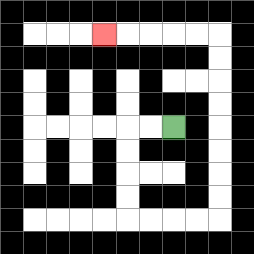{'start': '[7, 5]', 'end': '[4, 1]', 'path_directions': 'L,L,D,D,D,D,R,R,R,R,U,U,U,U,U,U,U,U,L,L,L,L,L', 'path_coordinates': '[[7, 5], [6, 5], [5, 5], [5, 6], [5, 7], [5, 8], [5, 9], [6, 9], [7, 9], [8, 9], [9, 9], [9, 8], [9, 7], [9, 6], [9, 5], [9, 4], [9, 3], [9, 2], [9, 1], [8, 1], [7, 1], [6, 1], [5, 1], [4, 1]]'}